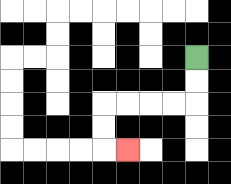{'start': '[8, 2]', 'end': '[5, 6]', 'path_directions': 'D,D,L,L,L,L,D,D,R', 'path_coordinates': '[[8, 2], [8, 3], [8, 4], [7, 4], [6, 4], [5, 4], [4, 4], [4, 5], [4, 6], [5, 6]]'}